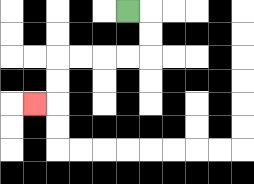{'start': '[5, 0]', 'end': '[1, 4]', 'path_directions': 'R,D,D,L,L,L,L,D,D,L', 'path_coordinates': '[[5, 0], [6, 0], [6, 1], [6, 2], [5, 2], [4, 2], [3, 2], [2, 2], [2, 3], [2, 4], [1, 4]]'}